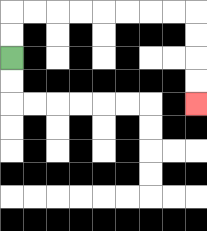{'start': '[0, 2]', 'end': '[8, 4]', 'path_directions': 'U,U,R,R,R,R,R,R,R,R,D,D,D,D', 'path_coordinates': '[[0, 2], [0, 1], [0, 0], [1, 0], [2, 0], [3, 0], [4, 0], [5, 0], [6, 0], [7, 0], [8, 0], [8, 1], [8, 2], [8, 3], [8, 4]]'}